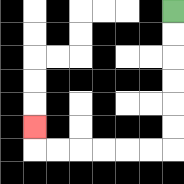{'start': '[7, 0]', 'end': '[1, 5]', 'path_directions': 'D,D,D,D,D,D,L,L,L,L,L,L,U', 'path_coordinates': '[[7, 0], [7, 1], [7, 2], [7, 3], [7, 4], [7, 5], [7, 6], [6, 6], [5, 6], [4, 6], [3, 6], [2, 6], [1, 6], [1, 5]]'}